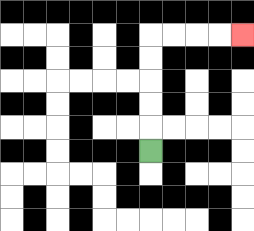{'start': '[6, 6]', 'end': '[10, 1]', 'path_directions': 'U,U,U,U,U,R,R,R,R', 'path_coordinates': '[[6, 6], [6, 5], [6, 4], [6, 3], [6, 2], [6, 1], [7, 1], [8, 1], [9, 1], [10, 1]]'}